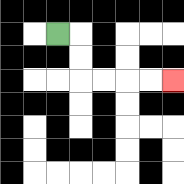{'start': '[2, 1]', 'end': '[7, 3]', 'path_directions': 'R,D,D,R,R,R,R', 'path_coordinates': '[[2, 1], [3, 1], [3, 2], [3, 3], [4, 3], [5, 3], [6, 3], [7, 3]]'}